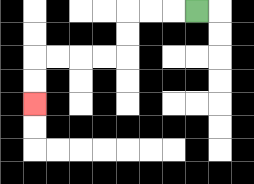{'start': '[8, 0]', 'end': '[1, 4]', 'path_directions': 'L,L,L,D,D,L,L,L,L,D,D', 'path_coordinates': '[[8, 0], [7, 0], [6, 0], [5, 0], [5, 1], [5, 2], [4, 2], [3, 2], [2, 2], [1, 2], [1, 3], [1, 4]]'}